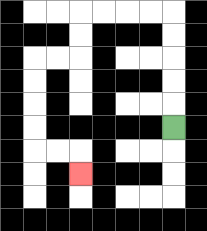{'start': '[7, 5]', 'end': '[3, 7]', 'path_directions': 'U,U,U,U,U,L,L,L,L,D,D,L,L,D,D,D,D,R,R,D', 'path_coordinates': '[[7, 5], [7, 4], [7, 3], [7, 2], [7, 1], [7, 0], [6, 0], [5, 0], [4, 0], [3, 0], [3, 1], [3, 2], [2, 2], [1, 2], [1, 3], [1, 4], [1, 5], [1, 6], [2, 6], [3, 6], [3, 7]]'}